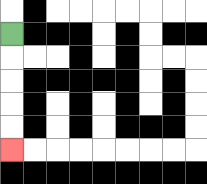{'start': '[0, 1]', 'end': '[0, 6]', 'path_directions': 'D,D,D,D,D', 'path_coordinates': '[[0, 1], [0, 2], [0, 3], [0, 4], [0, 5], [0, 6]]'}